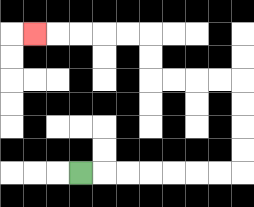{'start': '[3, 7]', 'end': '[1, 1]', 'path_directions': 'R,R,R,R,R,R,R,U,U,U,U,L,L,L,L,U,U,L,L,L,L,L', 'path_coordinates': '[[3, 7], [4, 7], [5, 7], [6, 7], [7, 7], [8, 7], [9, 7], [10, 7], [10, 6], [10, 5], [10, 4], [10, 3], [9, 3], [8, 3], [7, 3], [6, 3], [6, 2], [6, 1], [5, 1], [4, 1], [3, 1], [2, 1], [1, 1]]'}